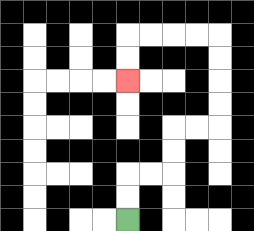{'start': '[5, 9]', 'end': '[5, 3]', 'path_directions': 'U,U,R,R,U,U,R,R,U,U,U,U,L,L,L,L,D,D', 'path_coordinates': '[[5, 9], [5, 8], [5, 7], [6, 7], [7, 7], [7, 6], [7, 5], [8, 5], [9, 5], [9, 4], [9, 3], [9, 2], [9, 1], [8, 1], [7, 1], [6, 1], [5, 1], [5, 2], [5, 3]]'}